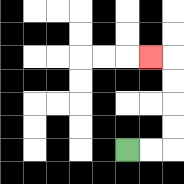{'start': '[5, 6]', 'end': '[6, 2]', 'path_directions': 'R,R,U,U,U,U,L', 'path_coordinates': '[[5, 6], [6, 6], [7, 6], [7, 5], [7, 4], [7, 3], [7, 2], [6, 2]]'}